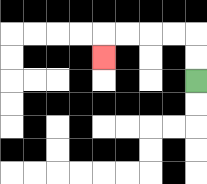{'start': '[8, 3]', 'end': '[4, 2]', 'path_directions': 'U,U,L,L,L,L,D', 'path_coordinates': '[[8, 3], [8, 2], [8, 1], [7, 1], [6, 1], [5, 1], [4, 1], [4, 2]]'}